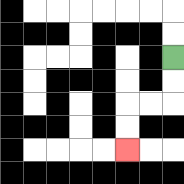{'start': '[7, 2]', 'end': '[5, 6]', 'path_directions': 'D,D,L,L,D,D', 'path_coordinates': '[[7, 2], [7, 3], [7, 4], [6, 4], [5, 4], [5, 5], [5, 6]]'}